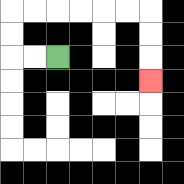{'start': '[2, 2]', 'end': '[6, 3]', 'path_directions': 'L,L,U,U,R,R,R,R,R,R,D,D,D', 'path_coordinates': '[[2, 2], [1, 2], [0, 2], [0, 1], [0, 0], [1, 0], [2, 0], [3, 0], [4, 0], [5, 0], [6, 0], [6, 1], [6, 2], [6, 3]]'}